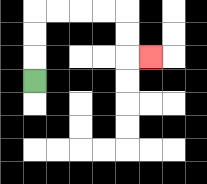{'start': '[1, 3]', 'end': '[6, 2]', 'path_directions': 'U,U,U,R,R,R,R,D,D,R', 'path_coordinates': '[[1, 3], [1, 2], [1, 1], [1, 0], [2, 0], [3, 0], [4, 0], [5, 0], [5, 1], [5, 2], [6, 2]]'}